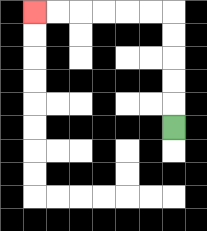{'start': '[7, 5]', 'end': '[1, 0]', 'path_directions': 'U,U,U,U,U,L,L,L,L,L,L', 'path_coordinates': '[[7, 5], [7, 4], [7, 3], [7, 2], [7, 1], [7, 0], [6, 0], [5, 0], [4, 0], [3, 0], [2, 0], [1, 0]]'}